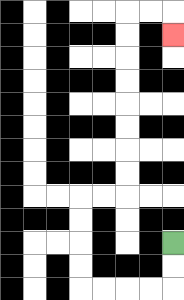{'start': '[7, 10]', 'end': '[7, 1]', 'path_directions': 'D,D,L,L,L,L,U,U,U,U,R,R,U,U,U,U,U,U,U,U,R,R,D', 'path_coordinates': '[[7, 10], [7, 11], [7, 12], [6, 12], [5, 12], [4, 12], [3, 12], [3, 11], [3, 10], [3, 9], [3, 8], [4, 8], [5, 8], [5, 7], [5, 6], [5, 5], [5, 4], [5, 3], [5, 2], [5, 1], [5, 0], [6, 0], [7, 0], [7, 1]]'}